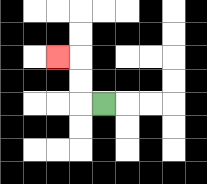{'start': '[4, 4]', 'end': '[2, 2]', 'path_directions': 'L,U,U,L', 'path_coordinates': '[[4, 4], [3, 4], [3, 3], [3, 2], [2, 2]]'}